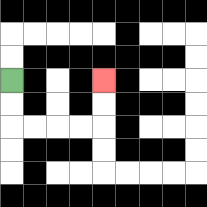{'start': '[0, 3]', 'end': '[4, 3]', 'path_directions': 'D,D,R,R,R,R,U,U', 'path_coordinates': '[[0, 3], [0, 4], [0, 5], [1, 5], [2, 5], [3, 5], [4, 5], [4, 4], [4, 3]]'}